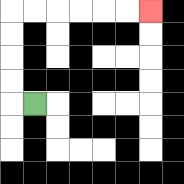{'start': '[1, 4]', 'end': '[6, 0]', 'path_directions': 'L,U,U,U,U,R,R,R,R,R,R', 'path_coordinates': '[[1, 4], [0, 4], [0, 3], [0, 2], [0, 1], [0, 0], [1, 0], [2, 0], [3, 0], [4, 0], [5, 0], [6, 0]]'}